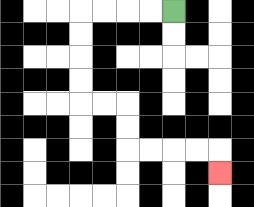{'start': '[7, 0]', 'end': '[9, 7]', 'path_directions': 'L,L,L,L,D,D,D,D,R,R,D,D,R,R,R,R,D', 'path_coordinates': '[[7, 0], [6, 0], [5, 0], [4, 0], [3, 0], [3, 1], [3, 2], [3, 3], [3, 4], [4, 4], [5, 4], [5, 5], [5, 6], [6, 6], [7, 6], [8, 6], [9, 6], [9, 7]]'}